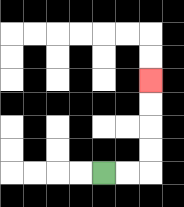{'start': '[4, 7]', 'end': '[6, 3]', 'path_directions': 'R,R,U,U,U,U', 'path_coordinates': '[[4, 7], [5, 7], [6, 7], [6, 6], [6, 5], [6, 4], [6, 3]]'}